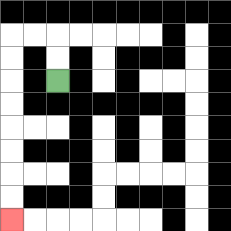{'start': '[2, 3]', 'end': '[0, 9]', 'path_directions': 'U,U,L,L,D,D,D,D,D,D,D,D', 'path_coordinates': '[[2, 3], [2, 2], [2, 1], [1, 1], [0, 1], [0, 2], [0, 3], [0, 4], [0, 5], [0, 6], [0, 7], [0, 8], [0, 9]]'}